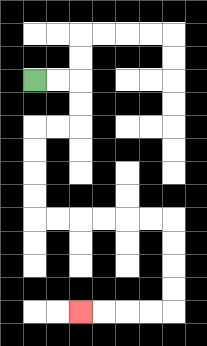{'start': '[1, 3]', 'end': '[3, 13]', 'path_directions': 'R,R,D,D,L,L,D,D,D,D,R,R,R,R,R,R,D,D,D,D,L,L,L,L', 'path_coordinates': '[[1, 3], [2, 3], [3, 3], [3, 4], [3, 5], [2, 5], [1, 5], [1, 6], [1, 7], [1, 8], [1, 9], [2, 9], [3, 9], [4, 9], [5, 9], [6, 9], [7, 9], [7, 10], [7, 11], [7, 12], [7, 13], [6, 13], [5, 13], [4, 13], [3, 13]]'}